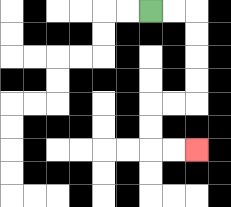{'start': '[6, 0]', 'end': '[8, 6]', 'path_directions': 'R,R,D,D,D,D,L,L,D,D,R,R', 'path_coordinates': '[[6, 0], [7, 0], [8, 0], [8, 1], [8, 2], [8, 3], [8, 4], [7, 4], [6, 4], [6, 5], [6, 6], [7, 6], [8, 6]]'}